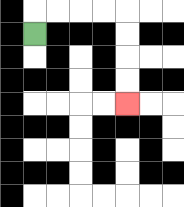{'start': '[1, 1]', 'end': '[5, 4]', 'path_directions': 'U,R,R,R,R,D,D,D,D', 'path_coordinates': '[[1, 1], [1, 0], [2, 0], [3, 0], [4, 0], [5, 0], [5, 1], [5, 2], [5, 3], [5, 4]]'}